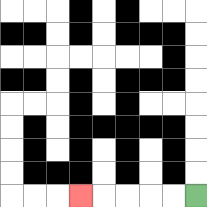{'start': '[8, 8]', 'end': '[3, 8]', 'path_directions': 'L,L,L,L,L', 'path_coordinates': '[[8, 8], [7, 8], [6, 8], [5, 8], [4, 8], [3, 8]]'}